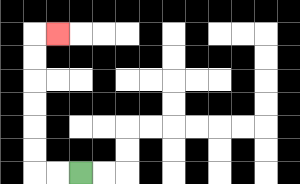{'start': '[3, 7]', 'end': '[2, 1]', 'path_directions': 'L,L,U,U,U,U,U,U,R', 'path_coordinates': '[[3, 7], [2, 7], [1, 7], [1, 6], [1, 5], [1, 4], [1, 3], [1, 2], [1, 1], [2, 1]]'}